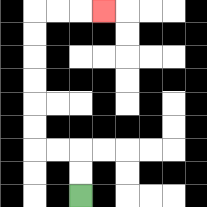{'start': '[3, 8]', 'end': '[4, 0]', 'path_directions': 'U,U,L,L,U,U,U,U,U,U,R,R,R', 'path_coordinates': '[[3, 8], [3, 7], [3, 6], [2, 6], [1, 6], [1, 5], [1, 4], [1, 3], [1, 2], [1, 1], [1, 0], [2, 0], [3, 0], [4, 0]]'}